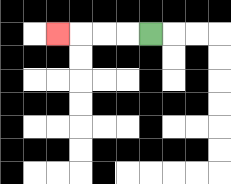{'start': '[6, 1]', 'end': '[2, 1]', 'path_directions': 'L,L,L,L', 'path_coordinates': '[[6, 1], [5, 1], [4, 1], [3, 1], [2, 1]]'}